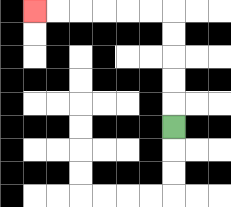{'start': '[7, 5]', 'end': '[1, 0]', 'path_directions': 'U,U,U,U,U,L,L,L,L,L,L', 'path_coordinates': '[[7, 5], [7, 4], [7, 3], [7, 2], [7, 1], [7, 0], [6, 0], [5, 0], [4, 0], [3, 0], [2, 0], [1, 0]]'}